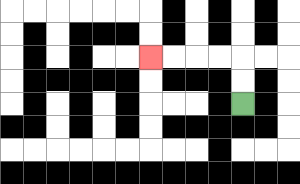{'start': '[10, 4]', 'end': '[6, 2]', 'path_directions': 'U,U,L,L,L,L', 'path_coordinates': '[[10, 4], [10, 3], [10, 2], [9, 2], [8, 2], [7, 2], [6, 2]]'}